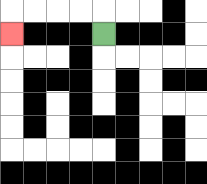{'start': '[4, 1]', 'end': '[0, 1]', 'path_directions': 'U,L,L,L,L,D', 'path_coordinates': '[[4, 1], [4, 0], [3, 0], [2, 0], [1, 0], [0, 0], [0, 1]]'}